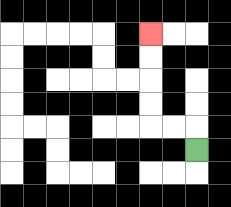{'start': '[8, 6]', 'end': '[6, 1]', 'path_directions': 'U,L,L,U,U,U,U', 'path_coordinates': '[[8, 6], [8, 5], [7, 5], [6, 5], [6, 4], [6, 3], [6, 2], [6, 1]]'}